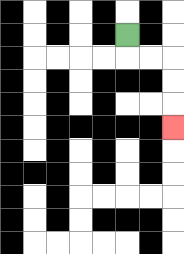{'start': '[5, 1]', 'end': '[7, 5]', 'path_directions': 'D,R,R,D,D,D', 'path_coordinates': '[[5, 1], [5, 2], [6, 2], [7, 2], [7, 3], [7, 4], [7, 5]]'}